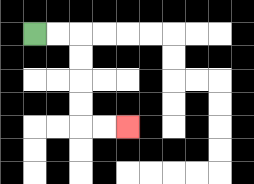{'start': '[1, 1]', 'end': '[5, 5]', 'path_directions': 'R,R,D,D,D,D,R,R', 'path_coordinates': '[[1, 1], [2, 1], [3, 1], [3, 2], [3, 3], [3, 4], [3, 5], [4, 5], [5, 5]]'}